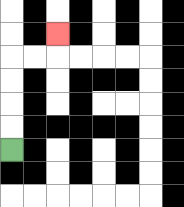{'start': '[0, 6]', 'end': '[2, 1]', 'path_directions': 'U,U,U,U,R,R,U', 'path_coordinates': '[[0, 6], [0, 5], [0, 4], [0, 3], [0, 2], [1, 2], [2, 2], [2, 1]]'}